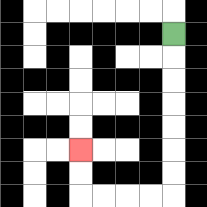{'start': '[7, 1]', 'end': '[3, 6]', 'path_directions': 'D,D,D,D,D,D,D,L,L,L,L,U,U', 'path_coordinates': '[[7, 1], [7, 2], [7, 3], [7, 4], [7, 5], [7, 6], [7, 7], [7, 8], [6, 8], [5, 8], [4, 8], [3, 8], [3, 7], [3, 6]]'}